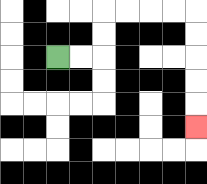{'start': '[2, 2]', 'end': '[8, 5]', 'path_directions': 'R,R,U,U,R,R,R,R,D,D,D,D,D', 'path_coordinates': '[[2, 2], [3, 2], [4, 2], [4, 1], [4, 0], [5, 0], [6, 0], [7, 0], [8, 0], [8, 1], [8, 2], [8, 3], [8, 4], [8, 5]]'}